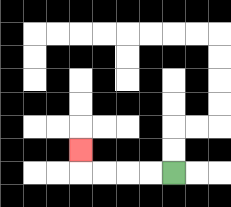{'start': '[7, 7]', 'end': '[3, 6]', 'path_directions': 'L,L,L,L,U', 'path_coordinates': '[[7, 7], [6, 7], [5, 7], [4, 7], [3, 7], [3, 6]]'}